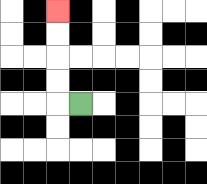{'start': '[3, 4]', 'end': '[2, 0]', 'path_directions': 'L,U,U,U,U', 'path_coordinates': '[[3, 4], [2, 4], [2, 3], [2, 2], [2, 1], [2, 0]]'}